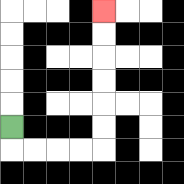{'start': '[0, 5]', 'end': '[4, 0]', 'path_directions': 'D,R,R,R,R,U,U,U,U,U,U', 'path_coordinates': '[[0, 5], [0, 6], [1, 6], [2, 6], [3, 6], [4, 6], [4, 5], [4, 4], [4, 3], [4, 2], [4, 1], [4, 0]]'}